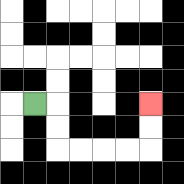{'start': '[1, 4]', 'end': '[6, 4]', 'path_directions': 'R,D,D,R,R,R,R,U,U', 'path_coordinates': '[[1, 4], [2, 4], [2, 5], [2, 6], [3, 6], [4, 6], [5, 6], [6, 6], [6, 5], [6, 4]]'}